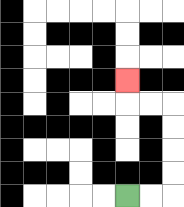{'start': '[5, 8]', 'end': '[5, 3]', 'path_directions': 'R,R,U,U,U,U,L,L,U', 'path_coordinates': '[[5, 8], [6, 8], [7, 8], [7, 7], [7, 6], [7, 5], [7, 4], [6, 4], [5, 4], [5, 3]]'}